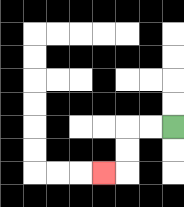{'start': '[7, 5]', 'end': '[4, 7]', 'path_directions': 'L,L,D,D,L', 'path_coordinates': '[[7, 5], [6, 5], [5, 5], [5, 6], [5, 7], [4, 7]]'}